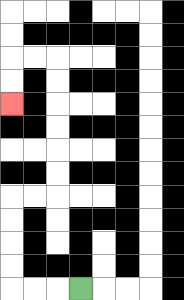{'start': '[3, 12]', 'end': '[0, 4]', 'path_directions': 'L,L,L,U,U,U,U,R,R,U,U,U,U,U,U,L,L,D,D', 'path_coordinates': '[[3, 12], [2, 12], [1, 12], [0, 12], [0, 11], [0, 10], [0, 9], [0, 8], [1, 8], [2, 8], [2, 7], [2, 6], [2, 5], [2, 4], [2, 3], [2, 2], [1, 2], [0, 2], [0, 3], [0, 4]]'}